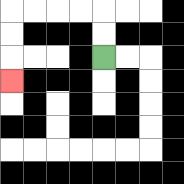{'start': '[4, 2]', 'end': '[0, 3]', 'path_directions': 'U,U,L,L,L,L,D,D,D', 'path_coordinates': '[[4, 2], [4, 1], [4, 0], [3, 0], [2, 0], [1, 0], [0, 0], [0, 1], [0, 2], [0, 3]]'}